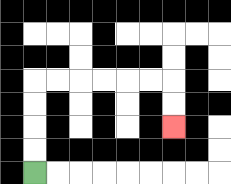{'start': '[1, 7]', 'end': '[7, 5]', 'path_directions': 'U,U,U,U,R,R,R,R,R,R,D,D', 'path_coordinates': '[[1, 7], [1, 6], [1, 5], [1, 4], [1, 3], [2, 3], [3, 3], [4, 3], [5, 3], [6, 3], [7, 3], [7, 4], [7, 5]]'}